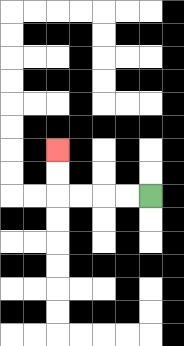{'start': '[6, 8]', 'end': '[2, 6]', 'path_directions': 'L,L,L,L,U,U', 'path_coordinates': '[[6, 8], [5, 8], [4, 8], [3, 8], [2, 8], [2, 7], [2, 6]]'}